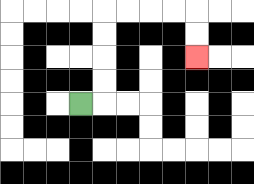{'start': '[3, 4]', 'end': '[8, 2]', 'path_directions': 'R,U,U,U,U,R,R,R,R,D,D', 'path_coordinates': '[[3, 4], [4, 4], [4, 3], [4, 2], [4, 1], [4, 0], [5, 0], [6, 0], [7, 0], [8, 0], [8, 1], [8, 2]]'}